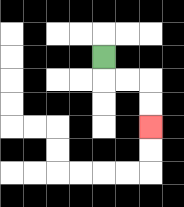{'start': '[4, 2]', 'end': '[6, 5]', 'path_directions': 'D,R,R,D,D', 'path_coordinates': '[[4, 2], [4, 3], [5, 3], [6, 3], [6, 4], [6, 5]]'}